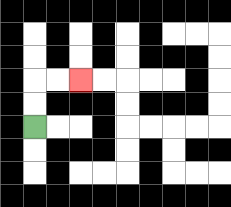{'start': '[1, 5]', 'end': '[3, 3]', 'path_directions': 'U,U,R,R', 'path_coordinates': '[[1, 5], [1, 4], [1, 3], [2, 3], [3, 3]]'}